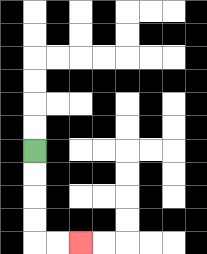{'start': '[1, 6]', 'end': '[3, 10]', 'path_directions': 'D,D,D,D,R,R', 'path_coordinates': '[[1, 6], [1, 7], [1, 8], [1, 9], [1, 10], [2, 10], [3, 10]]'}